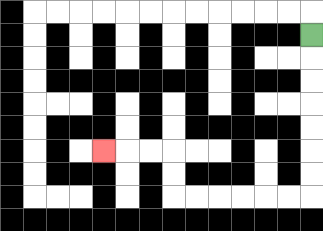{'start': '[13, 1]', 'end': '[4, 6]', 'path_directions': 'D,D,D,D,D,D,D,L,L,L,L,L,L,U,U,L,L,L', 'path_coordinates': '[[13, 1], [13, 2], [13, 3], [13, 4], [13, 5], [13, 6], [13, 7], [13, 8], [12, 8], [11, 8], [10, 8], [9, 8], [8, 8], [7, 8], [7, 7], [7, 6], [6, 6], [5, 6], [4, 6]]'}